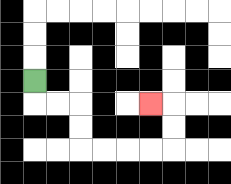{'start': '[1, 3]', 'end': '[6, 4]', 'path_directions': 'D,R,R,D,D,R,R,R,R,U,U,L', 'path_coordinates': '[[1, 3], [1, 4], [2, 4], [3, 4], [3, 5], [3, 6], [4, 6], [5, 6], [6, 6], [7, 6], [7, 5], [7, 4], [6, 4]]'}